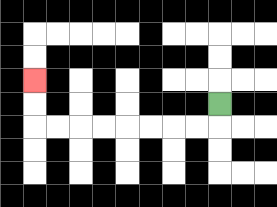{'start': '[9, 4]', 'end': '[1, 3]', 'path_directions': 'D,L,L,L,L,L,L,L,L,U,U', 'path_coordinates': '[[9, 4], [9, 5], [8, 5], [7, 5], [6, 5], [5, 5], [4, 5], [3, 5], [2, 5], [1, 5], [1, 4], [1, 3]]'}